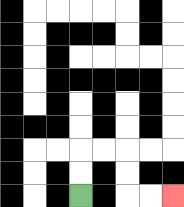{'start': '[3, 8]', 'end': '[7, 8]', 'path_directions': 'U,U,R,R,D,D,R,R', 'path_coordinates': '[[3, 8], [3, 7], [3, 6], [4, 6], [5, 6], [5, 7], [5, 8], [6, 8], [7, 8]]'}